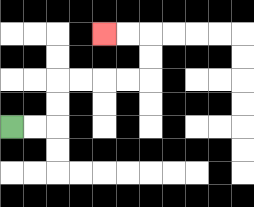{'start': '[0, 5]', 'end': '[4, 1]', 'path_directions': 'R,R,U,U,R,R,R,R,U,U,L,L', 'path_coordinates': '[[0, 5], [1, 5], [2, 5], [2, 4], [2, 3], [3, 3], [4, 3], [5, 3], [6, 3], [6, 2], [6, 1], [5, 1], [4, 1]]'}